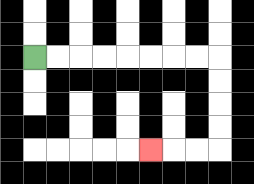{'start': '[1, 2]', 'end': '[6, 6]', 'path_directions': 'R,R,R,R,R,R,R,R,D,D,D,D,L,L,L', 'path_coordinates': '[[1, 2], [2, 2], [3, 2], [4, 2], [5, 2], [6, 2], [7, 2], [8, 2], [9, 2], [9, 3], [9, 4], [9, 5], [9, 6], [8, 6], [7, 6], [6, 6]]'}